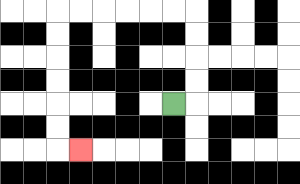{'start': '[7, 4]', 'end': '[3, 6]', 'path_directions': 'R,U,U,U,U,L,L,L,L,L,L,D,D,D,D,D,D,R', 'path_coordinates': '[[7, 4], [8, 4], [8, 3], [8, 2], [8, 1], [8, 0], [7, 0], [6, 0], [5, 0], [4, 0], [3, 0], [2, 0], [2, 1], [2, 2], [2, 3], [2, 4], [2, 5], [2, 6], [3, 6]]'}